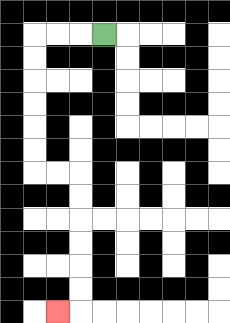{'start': '[4, 1]', 'end': '[2, 13]', 'path_directions': 'L,L,L,D,D,D,D,D,D,R,R,D,D,D,D,D,D,L', 'path_coordinates': '[[4, 1], [3, 1], [2, 1], [1, 1], [1, 2], [1, 3], [1, 4], [1, 5], [1, 6], [1, 7], [2, 7], [3, 7], [3, 8], [3, 9], [3, 10], [3, 11], [3, 12], [3, 13], [2, 13]]'}